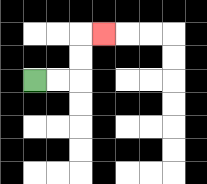{'start': '[1, 3]', 'end': '[4, 1]', 'path_directions': 'R,R,U,U,R', 'path_coordinates': '[[1, 3], [2, 3], [3, 3], [3, 2], [3, 1], [4, 1]]'}